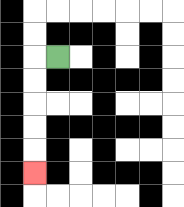{'start': '[2, 2]', 'end': '[1, 7]', 'path_directions': 'L,D,D,D,D,D', 'path_coordinates': '[[2, 2], [1, 2], [1, 3], [1, 4], [1, 5], [1, 6], [1, 7]]'}